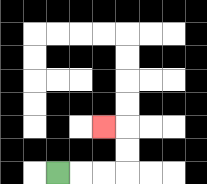{'start': '[2, 7]', 'end': '[4, 5]', 'path_directions': 'R,R,R,U,U,L', 'path_coordinates': '[[2, 7], [3, 7], [4, 7], [5, 7], [5, 6], [5, 5], [4, 5]]'}